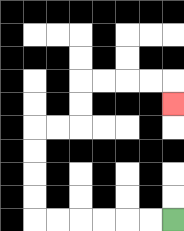{'start': '[7, 9]', 'end': '[7, 4]', 'path_directions': 'L,L,L,L,L,L,U,U,U,U,R,R,U,U,R,R,R,R,D', 'path_coordinates': '[[7, 9], [6, 9], [5, 9], [4, 9], [3, 9], [2, 9], [1, 9], [1, 8], [1, 7], [1, 6], [1, 5], [2, 5], [3, 5], [3, 4], [3, 3], [4, 3], [5, 3], [6, 3], [7, 3], [7, 4]]'}